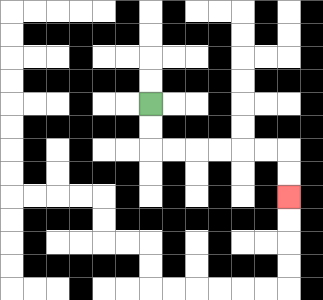{'start': '[6, 4]', 'end': '[12, 8]', 'path_directions': 'D,D,R,R,R,R,R,R,D,D', 'path_coordinates': '[[6, 4], [6, 5], [6, 6], [7, 6], [8, 6], [9, 6], [10, 6], [11, 6], [12, 6], [12, 7], [12, 8]]'}